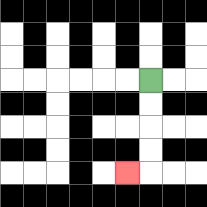{'start': '[6, 3]', 'end': '[5, 7]', 'path_directions': 'D,D,D,D,L', 'path_coordinates': '[[6, 3], [6, 4], [6, 5], [6, 6], [6, 7], [5, 7]]'}